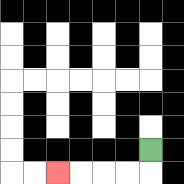{'start': '[6, 6]', 'end': '[2, 7]', 'path_directions': 'D,L,L,L,L', 'path_coordinates': '[[6, 6], [6, 7], [5, 7], [4, 7], [3, 7], [2, 7]]'}